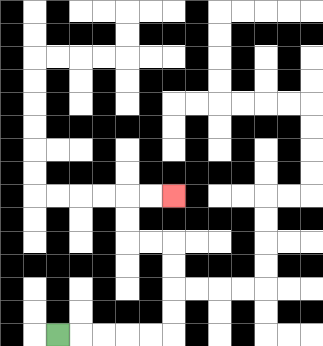{'start': '[2, 14]', 'end': '[7, 8]', 'path_directions': 'R,R,R,R,R,U,U,U,U,L,L,U,U,R,R', 'path_coordinates': '[[2, 14], [3, 14], [4, 14], [5, 14], [6, 14], [7, 14], [7, 13], [7, 12], [7, 11], [7, 10], [6, 10], [5, 10], [5, 9], [5, 8], [6, 8], [7, 8]]'}